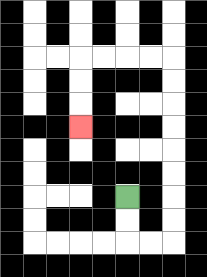{'start': '[5, 8]', 'end': '[3, 5]', 'path_directions': 'D,D,R,R,U,U,U,U,U,U,U,U,L,L,L,L,D,D,D', 'path_coordinates': '[[5, 8], [5, 9], [5, 10], [6, 10], [7, 10], [7, 9], [7, 8], [7, 7], [7, 6], [7, 5], [7, 4], [7, 3], [7, 2], [6, 2], [5, 2], [4, 2], [3, 2], [3, 3], [3, 4], [3, 5]]'}